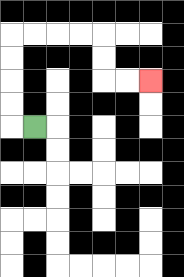{'start': '[1, 5]', 'end': '[6, 3]', 'path_directions': 'L,U,U,U,U,R,R,R,R,D,D,R,R', 'path_coordinates': '[[1, 5], [0, 5], [0, 4], [0, 3], [0, 2], [0, 1], [1, 1], [2, 1], [3, 1], [4, 1], [4, 2], [4, 3], [5, 3], [6, 3]]'}